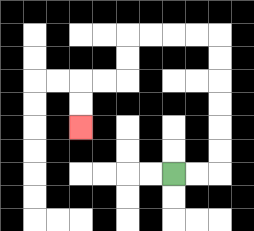{'start': '[7, 7]', 'end': '[3, 5]', 'path_directions': 'R,R,U,U,U,U,U,U,L,L,L,L,D,D,L,L,D,D', 'path_coordinates': '[[7, 7], [8, 7], [9, 7], [9, 6], [9, 5], [9, 4], [9, 3], [9, 2], [9, 1], [8, 1], [7, 1], [6, 1], [5, 1], [5, 2], [5, 3], [4, 3], [3, 3], [3, 4], [3, 5]]'}